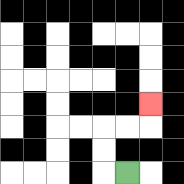{'start': '[5, 7]', 'end': '[6, 4]', 'path_directions': 'L,U,U,R,R,U', 'path_coordinates': '[[5, 7], [4, 7], [4, 6], [4, 5], [5, 5], [6, 5], [6, 4]]'}